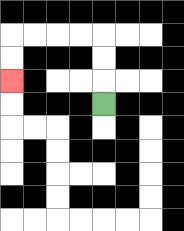{'start': '[4, 4]', 'end': '[0, 3]', 'path_directions': 'U,U,U,L,L,L,L,D,D', 'path_coordinates': '[[4, 4], [4, 3], [4, 2], [4, 1], [3, 1], [2, 1], [1, 1], [0, 1], [0, 2], [0, 3]]'}